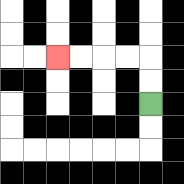{'start': '[6, 4]', 'end': '[2, 2]', 'path_directions': 'U,U,L,L,L,L', 'path_coordinates': '[[6, 4], [6, 3], [6, 2], [5, 2], [4, 2], [3, 2], [2, 2]]'}